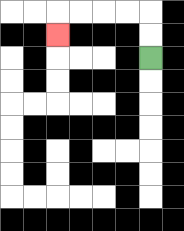{'start': '[6, 2]', 'end': '[2, 1]', 'path_directions': 'U,U,L,L,L,L,D', 'path_coordinates': '[[6, 2], [6, 1], [6, 0], [5, 0], [4, 0], [3, 0], [2, 0], [2, 1]]'}